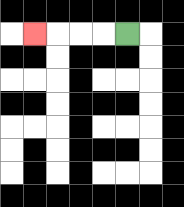{'start': '[5, 1]', 'end': '[1, 1]', 'path_directions': 'L,L,L,L', 'path_coordinates': '[[5, 1], [4, 1], [3, 1], [2, 1], [1, 1]]'}